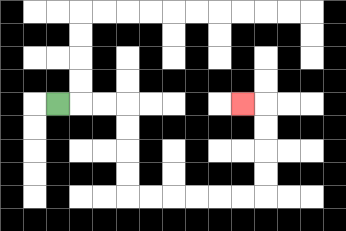{'start': '[2, 4]', 'end': '[10, 4]', 'path_directions': 'R,R,R,D,D,D,D,R,R,R,R,R,R,U,U,U,U,L', 'path_coordinates': '[[2, 4], [3, 4], [4, 4], [5, 4], [5, 5], [5, 6], [5, 7], [5, 8], [6, 8], [7, 8], [8, 8], [9, 8], [10, 8], [11, 8], [11, 7], [11, 6], [11, 5], [11, 4], [10, 4]]'}